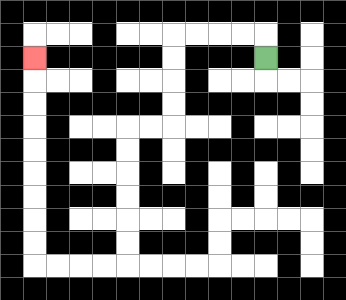{'start': '[11, 2]', 'end': '[1, 2]', 'path_directions': 'U,L,L,L,L,D,D,D,D,L,L,D,D,D,D,D,D,L,L,L,L,U,U,U,U,U,U,U,U,U', 'path_coordinates': '[[11, 2], [11, 1], [10, 1], [9, 1], [8, 1], [7, 1], [7, 2], [7, 3], [7, 4], [7, 5], [6, 5], [5, 5], [5, 6], [5, 7], [5, 8], [5, 9], [5, 10], [5, 11], [4, 11], [3, 11], [2, 11], [1, 11], [1, 10], [1, 9], [1, 8], [1, 7], [1, 6], [1, 5], [1, 4], [1, 3], [1, 2]]'}